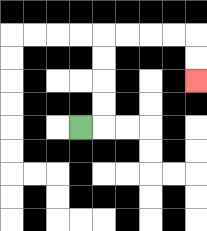{'start': '[3, 5]', 'end': '[8, 3]', 'path_directions': 'R,U,U,U,U,R,R,R,R,D,D', 'path_coordinates': '[[3, 5], [4, 5], [4, 4], [4, 3], [4, 2], [4, 1], [5, 1], [6, 1], [7, 1], [8, 1], [8, 2], [8, 3]]'}